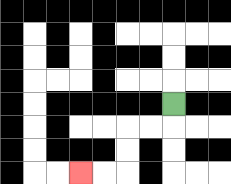{'start': '[7, 4]', 'end': '[3, 7]', 'path_directions': 'D,L,L,D,D,L,L', 'path_coordinates': '[[7, 4], [7, 5], [6, 5], [5, 5], [5, 6], [5, 7], [4, 7], [3, 7]]'}